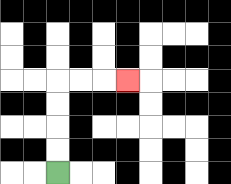{'start': '[2, 7]', 'end': '[5, 3]', 'path_directions': 'U,U,U,U,R,R,R', 'path_coordinates': '[[2, 7], [2, 6], [2, 5], [2, 4], [2, 3], [3, 3], [4, 3], [5, 3]]'}